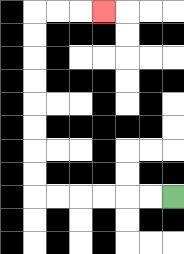{'start': '[7, 8]', 'end': '[4, 0]', 'path_directions': 'L,L,L,L,L,L,U,U,U,U,U,U,U,U,R,R,R', 'path_coordinates': '[[7, 8], [6, 8], [5, 8], [4, 8], [3, 8], [2, 8], [1, 8], [1, 7], [1, 6], [1, 5], [1, 4], [1, 3], [1, 2], [1, 1], [1, 0], [2, 0], [3, 0], [4, 0]]'}